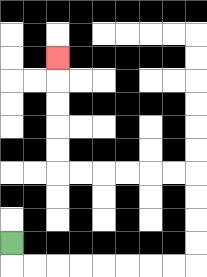{'start': '[0, 10]', 'end': '[2, 2]', 'path_directions': 'D,R,R,R,R,R,R,R,R,U,U,U,U,L,L,L,L,L,L,U,U,U,U,U', 'path_coordinates': '[[0, 10], [0, 11], [1, 11], [2, 11], [3, 11], [4, 11], [5, 11], [6, 11], [7, 11], [8, 11], [8, 10], [8, 9], [8, 8], [8, 7], [7, 7], [6, 7], [5, 7], [4, 7], [3, 7], [2, 7], [2, 6], [2, 5], [2, 4], [2, 3], [2, 2]]'}